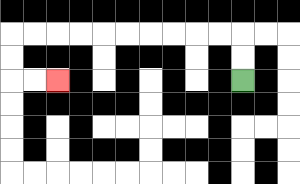{'start': '[10, 3]', 'end': '[2, 3]', 'path_directions': 'U,U,L,L,L,L,L,L,L,L,L,L,D,D,R,R', 'path_coordinates': '[[10, 3], [10, 2], [10, 1], [9, 1], [8, 1], [7, 1], [6, 1], [5, 1], [4, 1], [3, 1], [2, 1], [1, 1], [0, 1], [0, 2], [0, 3], [1, 3], [2, 3]]'}